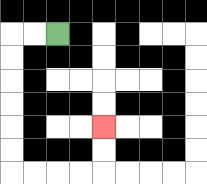{'start': '[2, 1]', 'end': '[4, 5]', 'path_directions': 'L,L,D,D,D,D,D,D,R,R,R,R,U,U', 'path_coordinates': '[[2, 1], [1, 1], [0, 1], [0, 2], [0, 3], [0, 4], [0, 5], [0, 6], [0, 7], [1, 7], [2, 7], [3, 7], [4, 7], [4, 6], [4, 5]]'}